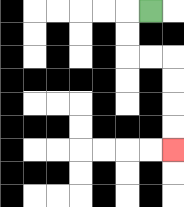{'start': '[6, 0]', 'end': '[7, 6]', 'path_directions': 'L,D,D,R,R,D,D,D,D', 'path_coordinates': '[[6, 0], [5, 0], [5, 1], [5, 2], [6, 2], [7, 2], [7, 3], [7, 4], [7, 5], [7, 6]]'}